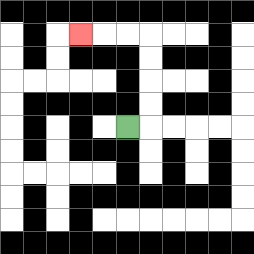{'start': '[5, 5]', 'end': '[3, 1]', 'path_directions': 'R,U,U,U,U,L,L,L', 'path_coordinates': '[[5, 5], [6, 5], [6, 4], [6, 3], [6, 2], [6, 1], [5, 1], [4, 1], [3, 1]]'}